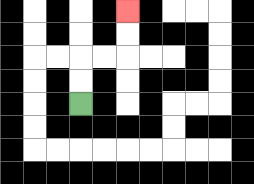{'start': '[3, 4]', 'end': '[5, 0]', 'path_directions': 'U,U,R,R,U,U', 'path_coordinates': '[[3, 4], [3, 3], [3, 2], [4, 2], [5, 2], [5, 1], [5, 0]]'}